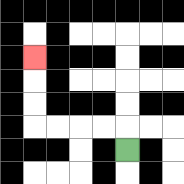{'start': '[5, 6]', 'end': '[1, 2]', 'path_directions': 'U,L,L,L,L,U,U,U', 'path_coordinates': '[[5, 6], [5, 5], [4, 5], [3, 5], [2, 5], [1, 5], [1, 4], [1, 3], [1, 2]]'}